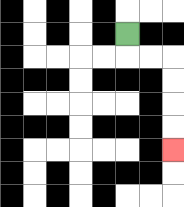{'start': '[5, 1]', 'end': '[7, 6]', 'path_directions': 'D,R,R,D,D,D,D', 'path_coordinates': '[[5, 1], [5, 2], [6, 2], [7, 2], [7, 3], [7, 4], [7, 5], [7, 6]]'}